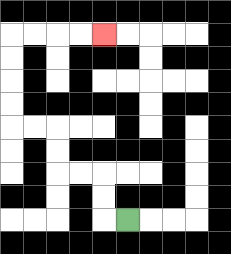{'start': '[5, 9]', 'end': '[4, 1]', 'path_directions': 'L,U,U,L,L,U,U,L,L,U,U,U,U,R,R,R,R', 'path_coordinates': '[[5, 9], [4, 9], [4, 8], [4, 7], [3, 7], [2, 7], [2, 6], [2, 5], [1, 5], [0, 5], [0, 4], [0, 3], [0, 2], [0, 1], [1, 1], [2, 1], [3, 1], [4, 1]]'}